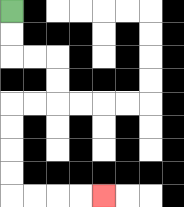{'start': '[0, 0]', 'end': '[4, 8]', 'path_directions': 'D,D,R,R,D,D,L,L,D,D,D,D,R,R,R,R', 'path_coordinates': '[[0, 0], [0, 1], [0, 2], [1, 2], [2, 2], [2, 3], [2, 4], [1, 4], [0, 4], [0, 5], [0, 6], [0, 7], [0, 8], [1, 8], [2, 8], [3, 8], [4, 8]]'}